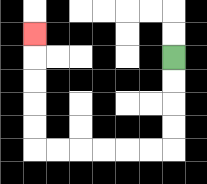{'start': '[7, 2]', 'end': '[1, 1]', 'path_directions': 'D,D,D,D,L,L,L,L,L,L,U,U,U,U,U', 'path_coordinates': '[[7, 2], [7, 3], [7, 4], [7, 5], [7, 6], [6, 6], [5, 6], [4, 6], [3, 6], [2, 6], [1, 6], [1, 5], [1, 4], [1, 3], [1, 2], [1, 1]]'}